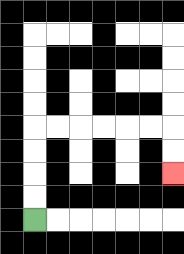{'start': '[1, 9]', 'end': '[7, 7]', 'path_directions': 'U,U,U,U,R,R,R,R,R,R,D,D', 'path_coordinates': '[[1, 9], [1, 8], [1, 7], [1, 6], [1, 5], [2, 5], [3, 5], [4, 5], [5, 5], [6, 5], [7, 5], [7, 6], [7, 7]]'}